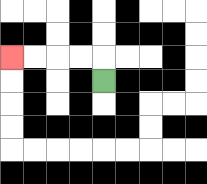{'start': '[4, 3]', 'end': '[0, 2]', 'path_directions': 'U,L,L,L,L', 'path_coordinates': '[[4, 3], [4, 2], [3, 2], [2, 2], [1, 2], [0, 2]]'}